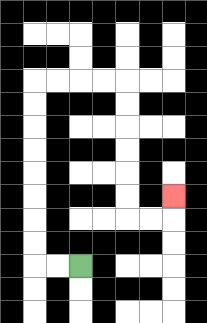{'start': '[3, 11]', 'end': '[7, 8]', 'path_directions': 'L,L,U,U,U,U,U,U,U,U,R,R,R,R,D,D,D,D,D,D,R,R,U', 'path_coordinates': '[[3, 11], [2, 11], [1, 11], [1, 10], [1, 9], [1, 8], [1, 7], [1, 6], [1, 5], [1, 4], [1, 3], [2, 3], [3, 3], [4, 3], [5, 3], [5, 4], [5, 5], [5, 6], [5, 7], [5, 8], [5, 9], [6, 9], [7, 9], [7, 8]]'}